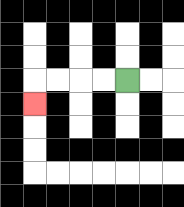{'start': '[5, 3]', 'end': '[1, 4]', 'path_directions': 'L,L,L,L,D', 'path_coordinates': '[[5, 3], [4, 3], [3, 3], [2, 3], [1, 3], [1, 4]]'}